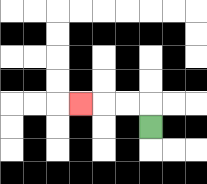{'start': '[6, 5]', 'end': '[3, 4]', 'path_directions': 'U,L,L,L', 'path_coordinates': '[[6, 5], [6, 4], [5, 4], [4, 4], [3, 4]]'}